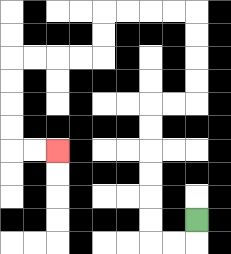{'start': '[8, 9]', 'end': '[2, 6]', 'path_directions': 'D,L,L,U,U,U,U,U,U,R,R,U,U,U,U,L,L,L,L,D,D,L,L,L,L,D,D,D,D,R,R', 'path_coordinates': '[[8, 9], [8, 10], [7, 10], [6, 10], [6, 9], [6, 8], [6, 7], [6, 6], [6, 5], [6, 4], [7, 4], [8, 4], [8, 3], [8, 2], [8, 1], [8, 0], [7, 0], [6, 0], [5, 0], [4, 0], [4, 1], [4, 2], [3, 2], [2, 2], [1, 2], [0, 2], [0, 3], [0, 4], [0, 5], [0, 6], [1, 6], [2, 6]]'}